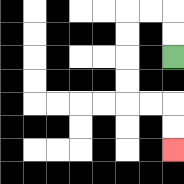{'start': '[7, 2]', 'end': '[7, 6]', 'path_directions': 'U,U,L,L,D,D,D,D,R,R,D,D', 'path_coordinates': '[[7, 2], [7, 1], [7, 0], [6, 0], [5, 0], [5, 1], [5, 2], [5, 3], [5, 4], [6, 4], [7, 4], [7, 5], [7, 6]]'}